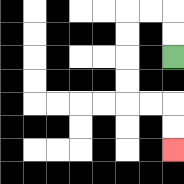{'start': '[7, 2]', 'end': '[7, 6]', 'path_directions': 'U,U,L,L,D,D,D,D,R,R,D,D', 'path_coordinates': '[[7, 2], [7, 1], [7, 0], [6, 0], [5, 0], [5, 1], [5, 2], [5, 3], [5, 4], [6, 4], [7, 4], [7, 5], [7, 6]]'}